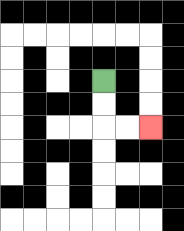{'start': '[4, 3]', 'end': '[6, 5]', 'path_directions': 'D,D,R,R', 'path_coordinates': '[[4, 3], [4, 4], [4, 5], [5, 5], [6, 5]]'}